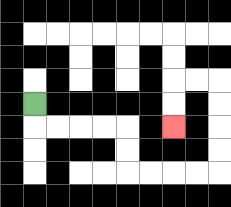{'start': '[1, 4]', 'end': '[7, 5]', 'path_directions': 'D,R,R,R,R,D,D,R,R,R,R,U,U,U,U,L,L,D,D', 'path_coordinates': '[[1, 4], [1, 5], [2, 5], [3, 5], [4, 5], [5, 5], [5, 6], [5, 7], [6, 7], [7, 7], [8, 7], [9, 7], [9, 6], [9, 5], [9, 4], [9, 3], [8, 3], [7, 3], [7, 4], [7, 5]]'}